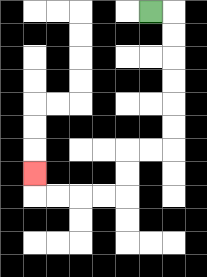{'start': '[6, 0]', 'end': '[1, 7]', 'path_directions': 'R,D,D,D,D,D,D,L,L,D,D,L,L,L,L,U', 'path_coordinates': '[[6, 0], [7, 0], [7, 1], [7, 2], [7, 3], [7, 4], [7, 5], [7, 6], [6, 6], [5, 6], [5, 7], [5, 8], [4, 8], [3, 8], [2, 8], [1, 8], [1, 7]]'}